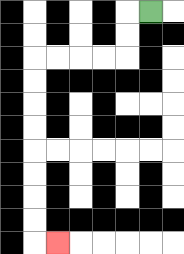{'start': '[6, 0]', 'end': '[2, 10]', 'path_directions': 'L,D,D,L,L,L,L,D,D,D,D,D,D,D,D,R', 'path_coordinates': '[[6, 0], [5, 0], [5, 1], [5, 2], [4, 2], [3, 2], [2, 2], [1, 2], [1, 3], [1, 4], [1, 5], [1, 6], [1, 7], [1, 8], [1, 9], [1, 10], [2, 10]]'}